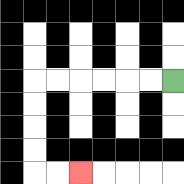{'start': '[7, 3]', 'end': '[3, 7]', 'path_directions': 'L,L,L,L,L,L,D,D,D,D,R,R', 'path_coordinates': '[[7, 3], [6, 3], [5, 3], [4, 3], [3, 3], [2, 3], [1, 3], [1, 4], [1, 5], [1, 6], [1, 7], [2, 7], [3, 7]]'}